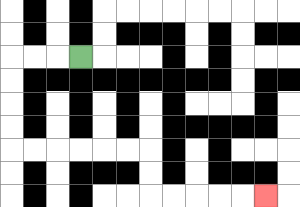{'start': '[3, 2]', 'end': '[11, 8]', 'path_directions': 'L,L,L,D,D,D,D,R,R,R,R,R,R,D,D,R,R,R,R,R', 'path_coordinates': '[[3, 2], [2, 2], [1, 2], [0, 2], [0, 3], [0, 4], [0, 5], [0, 6], [1, 6], [2, 6], [3, 6], [4, 6], [5, 6], [6, 6], [6, 7], [6, 8], [7, 8], [8, 8], [9, 8], [10, 8], [11, 8]]'}